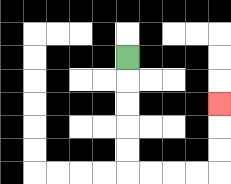{'start': '[5, 2]', 'end': '[9, 4]', 'path_directions': 'D,D,D,D,D,R,R,R,R,U,U,U', 'path_coordinates': '[[5, 2], [5, 3], [5, 4], [5, 5], [5, 6], [5, 7], [6, 7], [7, 7], [8, 7], [9, 7], [9, 6], [9, 5], [9, 4]]'}